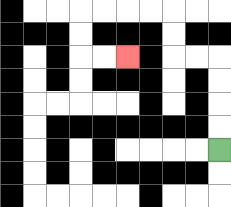{'start': '[9, 6]', 'end': '[5, 2]', 'path_directions': 'U,U,U,U,L,L,U,U,L,L,L,L,D,D,R,R', 'path_coordinates': '[[9, 6], [9, 5], [9, 4], [9, 3], [9, 2], [8, 2], [7, 2], [7, 1], [7, 0], [6, 0], [5, 0], [4, 0], [3, 0], [3, 1], [3, 2], [4, 2], [5, 2]]'}